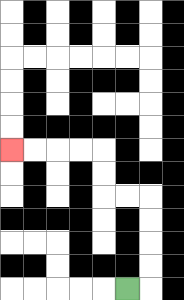{'start': '[5, 12]', 'end': '[0, 6]', 'path_directions': 'R,U,U,U,U,L,L,U,U,L,L,L,L', 'path_coordinates': '[[5, 12], [6, 12], [6, 11], [6, 10], [6, 9], [6, 8], [5, 8], [4, 8], [4, 7], [4, 6], [3, 6], [2, 6], [1, 6], [0, 6]]'}